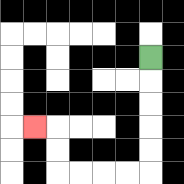{'start': '[6, 2]', 'end': '[1, 5]', 'path_directions': 'D,D,D,D,D,L,L,L,L,U,U,L', 'path_coordinates': '[[6, 2], [6, 3], [6, 4], [6, 5], [6, 6], [6, 7], [5, 7], [4, 7], [3, 7], [2, 7], [2, 6], [2, 5], [1, 5]]'}